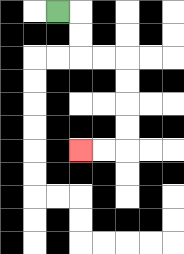{'start': '[2, 0]', 'end': '[3, 6]', 'path_directions': 'R,D,D,R,R,D,D,D,D,L,L', 'path_coordinates': '[[2, 0], [3, 0], [3, 1], [3, 2], [4, 2], [5, 2], [5, 3], [5, 4], [5, 5], [5, 6], [4, 6], [3, 6]]'}